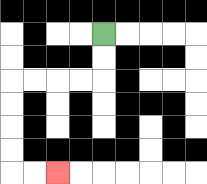{'start': '[4, 1]', 'end': '[2, 7]', 'path_directions': 'D,D,L,L,L,L,D,D,D,D,R,R', 'path_coordinates': '[[4, 1], [4, 2], [4, 3], [3, 3], [2, 3], [1, 3], [0, 3], [0, 4], [0, 5], [0, 6], [0, 7], [1, 7], [2, 7]]'}